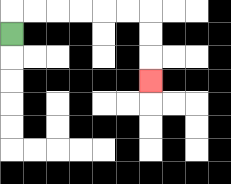{'start': '[0, 1]', 'end': '[6, 3]', 'path_directions': 'U,R,R,R,R,R,R,D,D,D', 'path_coordinates': '[[0, 1], [0, 0], [1, 0], [2, 0], [3, 0], [4, 0], [5, 0], [6, 0], [6, 1], [6, 2], [6, 3]]'}